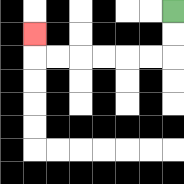{'start': '[7, 0]', 'end': '[1, 1]', 'path_directions': 'D,D,L,L,L,L,L,L,U', 'path_coordinates': '[[7, 0], [7, 1], [7, 2], [6, 2], [5, 2], [4, 2], [3, 2], [2, 2], [1, 2], [1, 1]]'}